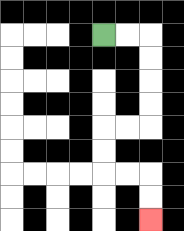{'start': '[4, 1]', 'end': '[6, 9]', 'path_directions': 'R,R,D,D,D,D,L,L,D,D,R,R,D,D', 'path_coordinates': '[[4, 1], [5, 1], [6, 1], [6, 2], [6, 3], [6, 4], [6, 5], [5, 5], [4, 5], [4, 6], [4, 7], [5, 7], [6, 7], [6, 8], [6, 9]]'}